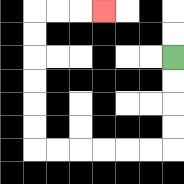{'start': '[7, 2]', 'end': '[4, 0]', 'path_directions': 'D,D,D,D,L,L,L,L,L,L,U,U,U,U,U,U,R,R,R', 'path_coordinates': '[[7, 2], [7, 3], [7, 4], [7, 5], [7, 6], [6, 6], [5, 6], [4, 6], [3, 6], [2, 6], [1, 6], [1, 5], [1, 4], [1, 3], [1, 2], [1, 1], [1, 0], [2, 0], [3, 0], [4, 0]]'}